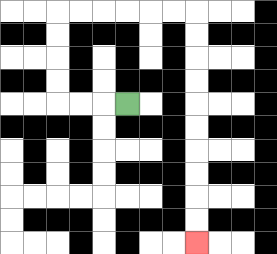{'start': '[5, 4]', 'end': '[8, 10]', 'path_directions': 'L,L,L,U,U,U,U,R,R,R,R,R,R,D,D,D,D,D,D,D,D,D,D', 'path_coordinates': '[[5, 4], [4, 4], [3, 4], [2, 4], [2, 3], [2, 2], [2, 1], [2, 0], [3, 0], [4, 0], [5, 0], [6, 0], [7, 0], [8, 0], [8, 1], [8, 2], [8, 3], [8, 4], [8, 5], [8, 6], [8, 7], [8, 8], [8, 9], [8, 10]]'}